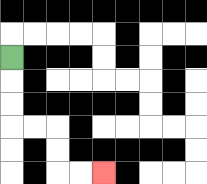{'start': '[0, 2]', 'end': '[4, 7]', 'path_directions': 'D,D,D,R,R,D,D,R,R', 'path_coordinates': '[[0, 2], [0, 3], [0, 4], [0, 5], [1, 5], [2, 5], [2, 6], [2, 7], [3, 7], [4, 7]]'}